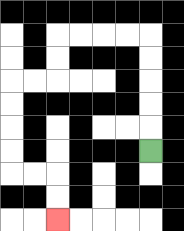{'start': '[6, 6]', 'end': '[2, 9]', 'path_directions': 'U,U,U,U,U,L,L,L,L,D,D,L,L,D,D,D,D,R,R,D,D', 'path_coordinates': '[[6, 6], [6, 5], [6, 4], [6, 3], [6, 2], [6, 1], [5, 1], [4, 1], [3, 1], [2, 1], [2, 2], [2, 3], [1, 3], [0, 3], [0, 4], [0, 5], [0, 6], [0, 7], [1, 7], [2, 7], [2, 8], [2, 9]]'}